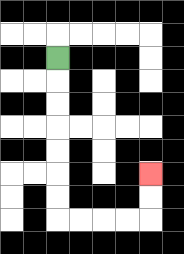{'start': '[2, 2]', 'end': '[6, 7]', 'path_directions': 'D,D,D,D,D,D,D,R,R,R,R,U,U', 'path_coordinates': '[[2, 2], [2, 3], [2, 4], [2, 5], [2, 6], [2, 7], [2, 8], [2, 9], [3, 9], [4, 9], [5, 9], [6, 9], [6, 8], [6, 7]]'}